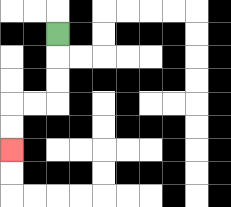{'start': '[2, 1]', 'end': '[0, 6]', 'path_directions': 'D,D,D,L,L,D,D', 'path_coordinates': '[[2, 1], [2, 2], [2, 3], [2, 4], [1, 4], [0, 4], [0, 5], [0, 6]]'}